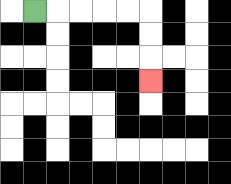{'start': '[1, 0]', 'end': '[6, 3]', 'path_directions': 'R,R,R,R,R,D,D,D', 'path_coordinates': '[[1, 0], [2, 0], [3, 0], [4, 0], [5, 0], [6, 0], [6, 1], [6, 2], [6, 3]]'}